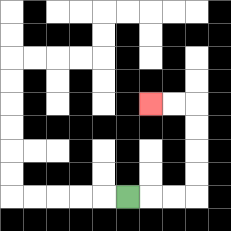{'start': '[5, 8]', 'end': '[6, 4]', 'path_directions': 'R,R,R,U,U,U,U,L,L', 'path_coordinates': '[[5, 8], [6, 8], [7, 8], [8, 8], [8, 7], [8, 6], [8, 5], [8, 4], [7, 4], [6, 4]]'}